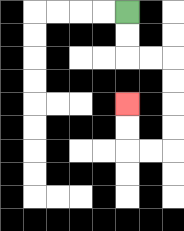{'start': '[5, 0]', 'end': '[5, 4]', 'path_directions': 'D,D,R,R,D,D,D,D,L,L,U,U', 'path_coordinates': '[[5, 0], [5, 1], [5, 2], [6, 2], [7, 2], [7, 3], [7, 4], [7, 5], [7, 6], [6, 6], [5, 6], [5, 5], [5, 4]]'}